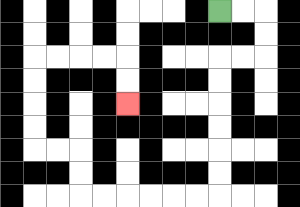{'start': '[9, 0]', 'end': '[5, 4]', 'path_directions': 'R,R,D,D,L,L,D,D,D,D,D,D,L,L,L,L,L,L,U,U,L,L,U,U,U,U,R,R,R,R,D,D', 'path_coordinates': '[[9, 0], [10, 0], [11, 0], [11, 1], [11, 2], [10, 2], [9, 2], [9, 3], [9, 4], [9, 5], [9, 6], [9, 7], [9, 8], [8, 8], [7, 8], [6, 8], [5, 8], [4, 8], [3, 8], [3, 7], [3, 6], [2, 6], [1, 6], [1, 5], [1, 4], [1, 3], [1, 2], [2, 2], [3, 2], [4, 2], [5, 2], [5, 3], [5, 4]]'}